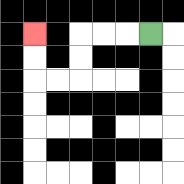{'start': '[6, 1]', 'end': '[1, 1]', 'path_directions': 'L,L,L,D,D,L,L,U,U', 'path_coordinates': '[[6, 1], [5, 1], [4, 1], [3, 1], [3, 2], [3, 3], [2, 3], [1, 3], [1, 2], [1, 1]]'}